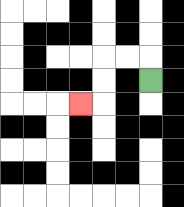{'start': '[6, 3]', 'end': '[3, 4]', 'path_directions': 'U,L,L,D,D,L', 'path_coordinates': '[[6, 3], [6, 2], [5, 2], [4, 2], [4, 3], [4, 4], [3, 4]]'}